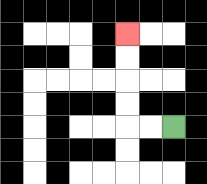{'start': '[7, 5]', 'end': '[5, 1]', 'path_directions': 'L,L,U,U,U,U', 'path_coordinates': '[[7, 5], [6, 5], [5, 5], [5, 4], [5, 3], [5, 2], [5, 1]]'}